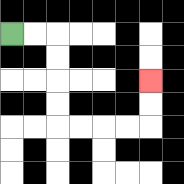{'start': '[0, 1]', 'end': '[6, 3]', 'path_directions': 'R,R,D,D,D,D,R,R,R,R,U,U', 'path_coordinates': '[[0, 1], [1, 1], [2, 1], [2, 2], [2, 3], [2, 4], [2, 5], [3, 5], [4, 5], [5, 5], [6, 5], [6, 4], [6, 3]]'}